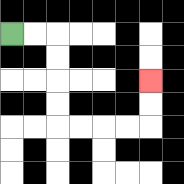{'start': '[0, 1]', 'end': '[6, 3]', 'path_directions': 'R,R,D,D,D,D,R,R,R,R,U,U', 'path_coordinates': '[[0, 1], [1, 1], [2, 1], [2, 2], [2, 3], [2, 4], [2, 5], [3, 5], [4, 5], [5, 5], [6, 5], [6, 4], [6, 3]]'}